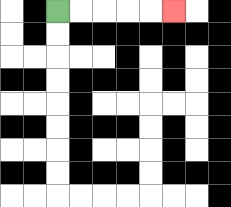{'start': '[2, 0]', 'end': '[7, 0]', 'path_directions': 'R,R,R,R,R', 'path_coordinates': '[[2, 0], [3, 0], [4, 0], [5, 0], [6, 0], [7, 0]]'}